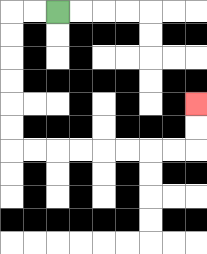{'start': '[2, 0]', 'end': '[8, 4]', 'path_directions': 'L,L,D,D,D,D,D,D,R,R,R,R,R,R,R,R,U,U', 'path_coordinates': '[[2, 0], [1, 0], [0, 0], [0, 1], [0, 2], [0, 3], [0, 4], [0, 5], [0, 6], [1, 6], [2, 6], [3, 6], [4, 6], [5, 6], [6, 6], [7, 6], [8, 6], [8, 5], [8, 4]]'}